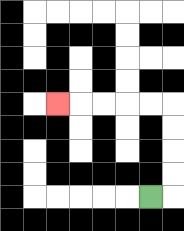{'start': '[6, 8]', 'end': '[2, 4]', 'path_directions': 'R,U,U,U,U,L,L,L,L,L', 'path_coordinates': '[[6, 8], [7, 8], [7, 7], [7, 6], [7, 5], [7, 4], [6, 4], [5, 4], [4, 4], [3, 4], [2, 4]]'}